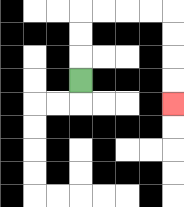{'start': '[3, 3]', 'end': '[7, 4]', 'path_directions': 'U,U,U,R,R,R,R,D,D,D,D', 'path_coordinates': '[[3, 3], [3, 2], [3, 1], [3, 0], [4, 0], [5, 0], [6, 0], [7, 0], [7, 1], [7, 2], [7, 3], [7, 4]]'}